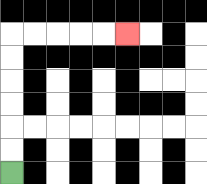{'start': '[0, 7]', 'end': '[5, 1]', 'path_directions': 'U,U,U,U,U,U,R,R,R,R,R', 'path_coordinates': '[[0, 7], [0, 6], [0, 5], [0, 4], [0, 3], [0, 2], [0, 1], [1, 1], [2, 1], [3, 1], [4, 1], [5, 1]]'}